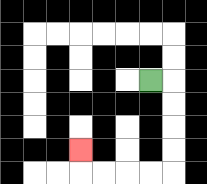{'start': '[6, 3]', 'end': '[3, 6]', 'path_directions': 'R,D,D,D,D,L,L,L,L,U', 'path_coordinates': '[[6, 3], [7, 3], [7, 4], [7, 5], [7, 6], [7, 7], [6, 7], [5, 7], [4, 7], [3, 7], [3, 6]]'}